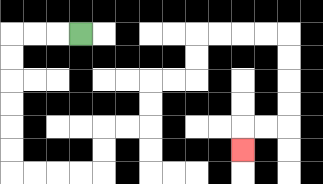{'start': '[3, 1]', 'end': '[10, 6]', 'path_directions': 'L,L,L,D,D,D,D,D,D,R,R,R,R,U,U,R,R,U,U,R,R,U,U,R,R,R,R,D,D,D,D,L,L,D', 'path_coordinates': '[[3, 1], [2, 1], [1, 1], [0, 1], [0, 2], [0, 3], [0, 4], [0, 5], [0, 6], [0, 7], [1, 7], [2, 7], [3, 7], [4, 7], [4, 6], [4, 5], [5, 5], [6, 5], [6, 4], [6, 3], [7, 3], [8, 3], [8, 2], [8, 1], [9, 1], [10, 1], [11, 1], [12, 1], [12, 2], [12, 3], [12, 4], [12, 5], [11, 5], [10, 5], [10, 6]]'}